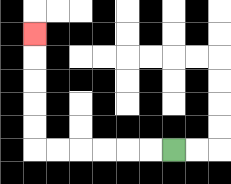{'start': '[7, 6]', 'end': '[1, 1]', 'path_directions': 'L,L,L,L,L,L,U,U,U,U,U', 'path_coordinates': '[[7, 6], [6, 6], [5, 6], [4, 6], [3, 6], [2, 6], [1, 6], [1, 5], [1, 4], [1, 3], [1, 2], [1, 1]]'}